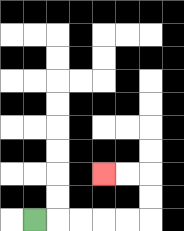{'start': '[1, 9]', 'end': '[4, 7]', 'path_directions': 'R,R,R,R,R,U,U,L,L', 'path_coordinates': '[[1, 9], [2, 9], [3, 9], [4, 9], [5, 9], [6, 9], [6, 8], [6, 7], [5, 7], [4, 7]]'}